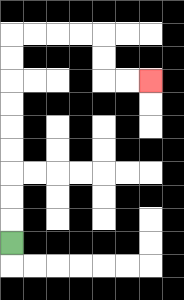{'start': '[0, 10]', 'end': '[6, 3]', 'path_directions': 'U,U,U,U,U,U,U,U,U,R,R,R,R,D,D,R,R', 'path_coordinates': '[[0, 10], [0, 9], [0, 8], [0, 7], [0, 6], [0, 5], [0, 4], [0, 3], [0, 2], [0, 1], [1, 1], [2, 1], [3, 1], [4, 1], [4, 2], [4, 3], [5, 3], [6, 3]]'}